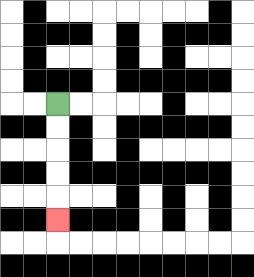{'start': '[2, 4]', 'end': '[2, 9]', 'path_directions': 'D,D,D,D,D', 'path_coordinates': '[[2, 4], [2, 5], [2, 6], [2, 7], [2, 8], [2, 9]]'}